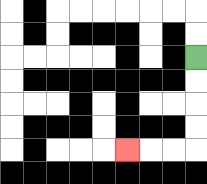{'start': '[8, 2]', 'end': '[5, 6]', 'path_directions': 'D,D,D,D,L,L,L', 'path_coordinates': '[[8, 2], [8, 3], [8, 4], [8, 5], [8, 6], [7, 6], [6, 6], [5, 6]]'}